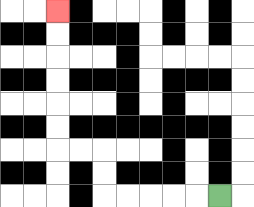{'start': '[9, 8]', 'end': '[2, 0]', 'path_directions': 'L,L,L,L,L,U,U,L,L,U,U,U,U,U,U', 'path_coordinates': '[[9, 8], [8, 8], [7, 8], [6, 8], [5, 8], [4, 8], [4, 7], [4, 6], [3, 6], [2, 6], [2, 5], [2, 4], [2, 3], [2, 2], [2, 1], [2, 0]]'}